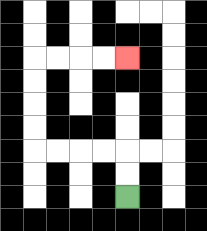{'start': '[5, 8]', 'end': '[5, 2]', 'path_directions': 'U,U,L,L,L,L,U,U,U,U,R,R,R,R', 'path_coordinates': '[[5, 8], [5, 7], [5, 6], [4, 6], [3, 6], [2, 6], [1, 6], [1, 5], [1, 4], [1, 3], [1, 2], [2, 2], [3, 2], [4, 2], [5, 2]]'}